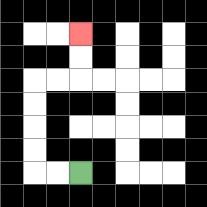{'start': '[3, 7]', 'end': '[3, 1]', 'path_directions': 'L,L,U,U,U,U,R,R,U,U', 'path_coordinates': '[[3, 7], [2, 7], [1, 7], [1, 6], [1, 5], [1, 4], [1, 3], [2, 3], [3, 3], [3, 2], [3, 1]]'}